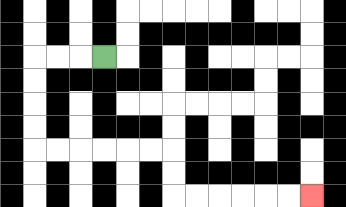{'start': '[4, 2]', 'end': '[13, 8]', 'path_directions': 'L,L,L,D,D,D,D,R,R,R,R,R,R,D,D,R,R,R,R,R,R', 'path_coordinates': '[[4, 2], [3, 2], [2, 2], [1, 2], [1, 3], [1, 4], [1, 5], [1, 6], [2, 6], [3, 6], [4, 6], [5, 6], [6, 6], [7, 6], [7, 7], [7, 8], [8, 8], [9, 8], [10, 8], [11, 8], [12, 8], [13, 8]]'}